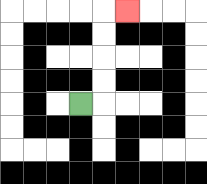{'start': '[3, 4]', 'end': '[5, 0]', 'path_directions': 'R,U,U,U,U,R', 'path_coordinates': '[[3, 4], [4, 4], [4, 3], [4, 2], [4, 1], [4, 0], [5, 0]]'}